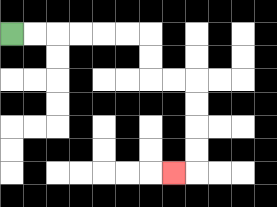{'start': '[0, 1]', 'end': '[7, 7]', 'path_directions': 'R,R,R,R,R,R,D,D,R,R,D,D,D,D,L', 'path_coordinates': '[[0, 1], [1, 1], [2, 1], [3, 1], [4, 1], [5, 1], [6, 1], [6, 2], [6, 3], [7, 3], [8, 3], [8, 4], [8, 5], [8, 6], [8, 7], [7, 7]]'}